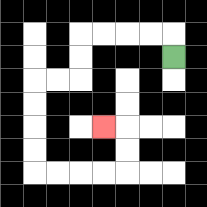{'start': '[7, 2]', 'end': '[4, 5]', 'path_directions': 'U,L,L,L,L,D,D,L,L,D,D,D,D,R,R,R,R,U,U,L', 'path_coordinates': '[[7, 2], [7, 1], [6, 1], [5, 1], [4, 1], [3, 1], [3, 2], [3, 3], [2, 3], [1, 3], [1, 4], [1, 5], [1, 6], [1, 7], [2, 7], [3, 7], [4, 7], [5, 7], [5, 6], [5, 5], [4, 5]]'}